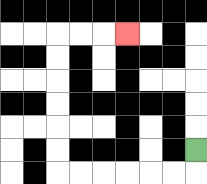{'start': '[8, 6]', 'end': '[5, 1]', 'path_directions': 'D,L,L,L,L,L,L,U,U,U,U,U,U,R,R,R', 'path_coordinates': '[[8, 6], [8, 7], [7, 7], [6, 7], [5, 7], [4, 7], [3, 7], [2, 7], [2, 6], [2, 5], [2, 4], [2, 3], [2, 2], [2, 1], [3, 1], [4, 1], [5, 1]]'}